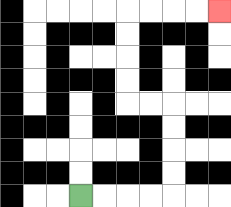{'start': '[3, 8]', 'end': '[9, 0]', 'path_directions': 'R,R,R,R,U,U,U,U,L,L,U,U,U,U,R,R,R,R', 'path_coordinates': '[[3, 8], [4, 8], [5, 8], [6, 8], [7, 8], [7, 7], [7, 6], [7, 5], [7, 4], [6, 4], [5, 4], [5, 3], [5, 2], [5, 1], [5, 0], [6, 0], [7, 0], [8, 0], [9, 0]]'}